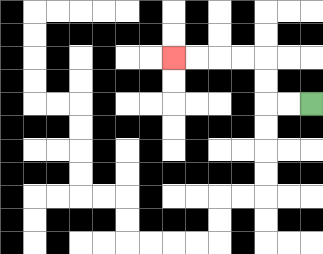{'start': '[13, 4]', 'end': '[7, 2]', 'path_directions': 'L,L,U,U,L,L,L,L', 'path_coordinates': '[[13, 4], [12, 4], [11, 4], [11, 3], [11, 2], [10, 2], [9, 2], [8, 2], [7, 2]]'}